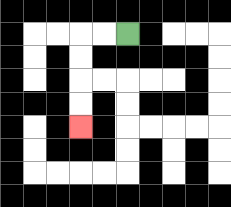{'start': '[5, 1]', 'end': '[3, 5]', 'path_directions': 'L,L,D,D,D,D', 'path_coordinates': '[[5, 1], [4, 1], [3, 1], [3, 2], [3, 3], [3, 4], [3, 5]]'}